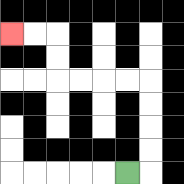{'start': '[5, 7]', 'end': '[0, 1]', 'path_directions': 'R,U,U,U,U,L,L,L,L,U,U,L,L', 'path_coordinates': '[[5, 7], [6, 7], [6, 6], [6, 5], [6, 4], [6, 3], [5, 3], [4, 3], [3, 3], [2, 3], [2, 2], [2, 1], [1, 1], [0, 1]]'}